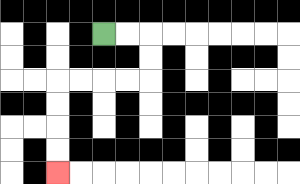{'start': '[4, 1]', 'end': '[2, 7]', 'path_directions': 'R,R,D,D,L,L,L,L,D,D,D,D', 'path_coordinates': '[[4, 1], [5, 1], [6, 1], [6, 2], [6, 3], [5, 3], [4, 3], [3, 3], [2, 3], [2, 4], [2, 5], [2, 6], [2, 7]]'}